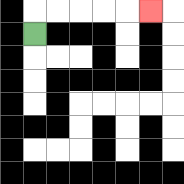{'start': '[1, 1]', 'end': '[6, 0]', 'path_directions': 'U,R,R,R,R,R', 'path_coordinates': '[[1, 1], [1, 0], [2, 0], [3, 0], [4, 0], [5, 0], [6, 0]]'}